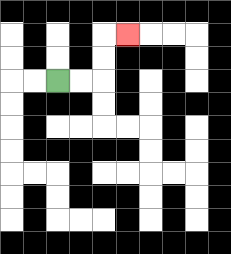{'start': '[2, 3]', 'end': '[5, 1]', 'path_directions': 'R,R,U,U,R', 'path_coordinates': '[[2, 3], [3, 3], [4, 3], [4, 2], [4, 1], [5, 1]]'}